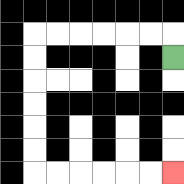{'start': '[7, 2]', 'end': '[7, 7]', 'path_directions': 'U,L,L,L,L,L,L,D,D,D,D,D,D,R,R,R,R,R,R', 'path_coordinates': '[[7, 2], [7, 1], [6, 1], [5, 1], [4, 1], [3, 1], [2, 1], [1, 1], [1, 2], [1, 3], [1, 4], [1, 5], [1, 6], [1, 7], [2, 7], [3, 7], [4, 7], [5, 7], [6, 7], [7, 7]]'}